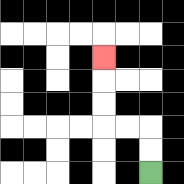{'start': '[6, 7]', 'end': '[4, 2]', 'path_directions': 'U,U,L,L,U,U,U', 'path_coordinates': '[[6, 7], [6, 6], [6, 5], [5, 5], [4, 5], [4, 4], [4, 3], [4, 2]]'}